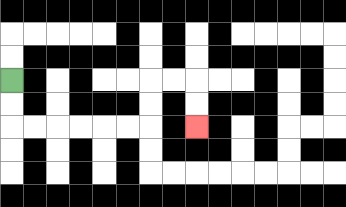{'start': '[0, 3]', 'end': '[8, 5]', 'path_directions': 'D,D,R,R,R,R,R,R,U,U,R,R,D,D', 'path_coordinates': '[[0, 3], [0, 4], [0, 5], [1, 5], [2, 5], [3, 5], [4, 5], [5, 5], [6, 5], [6, 4], [6, 3], [7, 3], [8, 3], [8, 4], [8, 5]]'}